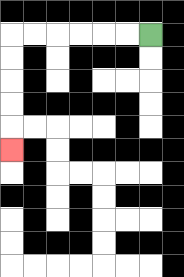{'start': '[6, 1]', 'end': '[0, 6]', 'path_directions': 'L,L,L,L,L,L,D,D,D,D,D', 'path_coordinates': '[[6, 1], [5, 1], [4, 1], [3, 1], [2, 1], [1, 1], [0, 1], [0, 2], [0, 3], [0, 4], [0, 5], [0, 6]]'}